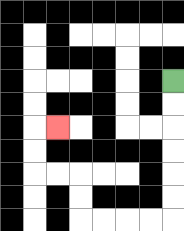{'start': '[7, 3]', 'end': '[2, 5]', 'path_directions': 'D,D,D,D,D,D,L,L,L,L,U,U,L,L,U,U,R', 'path_coordinates': '[[7, 3], [7, 4], [7, 5], [7, 6], [7, 7], [7, 8], [7, 9], [6, 9], [5, 9], [4, 9], [3, 9], [3, 8], [3, 7], [2, 7], [1, 7], [1, 6], [1, 5], [2, 5]]'}